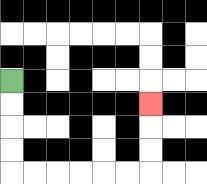{'start': '[0, 3]', 'end': '[6, 4]', 'path_directions': 'D,D,D,D,R,R,R,R,R,R,U,U,U', 'path_coordinates': '[[0, 3], [0, 4], [0, 5], [0, 6], [0, 7], [1, 7], [2, 7], [3, 7], [4, 7], [5, 7], [6, 7], [6, 6], [6, 5], [6, 4]]'}